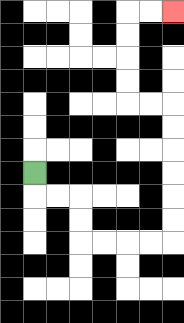{'start': '[1, 7]', 'end': '[7, 0]', 'path_directions': 'D,R,R,D,D,R,R,R,R,U,U,U,U,U,U,L,L,U,U,U,U,R,R', 'path_coordinates': '[[1, 7], [1, 8], [2, 8], [3, 8], [3, 9], [3, 10], [4, 10], [5, 10], [6, 10], [7, 10], [7, 9], [7, 8], [7, 7], [7, 6], [7, 5], [7, 4], [6, 4], [5, 4], [5, 3], [5, 2], [5, 1], [5, 0], [6, 0], [7, 0]]'}